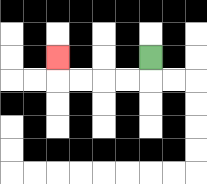{'start': '[6, 2]', 'end': '[2, 2]', 'path_directions': 'D,L,L,L,L,U', 'path_coordinates': '[[6, 2], [6, 3], [5, 3], [4, 3], [3, 3], [2, 3], [2, 2]]'}